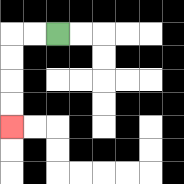{'start': '[2, 1]', 'end': '[0, 5]', 'path_directions': 'L,L,D,D,D,D', 'path_coordinates': '[[2, 1], [1, 1], [0, 1], [0, 2], [0, 3], [0, 4], [0, 5]]'}